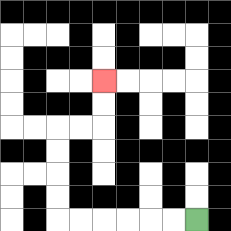{'start': '[8, 9]', 'end': '[4, 3]', 'path_directions': 'L,L,L,L,L,L,U,U,U,U,R,R,U,U', 'path_coordinates': '[[8, 9], [7, 9], [6, 9], [5, 9], [4, 9], [3, 9], [2, 9], [2, 8], [2, 7], [2, 6], [2, 5], [3, 5], [4, 5], [4, 4], [4, 3]]'}